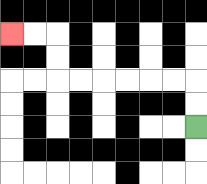{'start': '[8, 5]', 'end': '[0, 1]', 'path_directions': 'U,U,L,L,L,L,L,L,U,U,L,L', 'path_coordinates': '[[8, 5], [8, 4], [8, 3], [7, 3], [6, 3], [5, 3], [4, 3], [3, 3], [2, 3], [2, 2], [2, 1], [1, 1], [0, 1]]'}